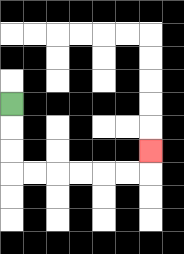{'start': '[0, 4]', 'end': '[6, 6]', 'path_directions': 'D,D,D,R,R,R,R,R,R,U', 'path_coordinates': '[[0, 4], [0, 5], [0, 6], [0, 7], [1, 7], [2, 7], [3, 7], [4, 7], [5, 7], [6, 7], [6, 6]]'}